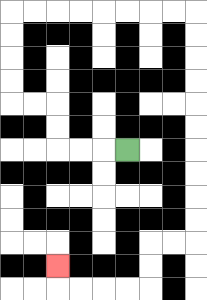{'start': '[5, 6]', 'end': '[2, 11]', 'path_directions': 'L,L,L,U,U,L,L,U,U,U,U,R,R,R,R,R,R,R,R,D,D,D,D,D,D,D,D,D,D,L,L,D,D,L,L,L,L,U', 'path_coordinates': '[[5, 6], [4, 6], [3, 6], [2, 6], [2, 5], [2, 4], [1, 4], [0, 4], [0, 3], [0, 2], [0, 1], [0, 0], [1, 0], [2, 0], [3, 0], [4, 0], [5, 0], [6, 0], [7, 0], [8, 0], [8, 1], [8, 2], [8, 3], [8, 4], [8, 5], [8, 6], [8, 7], [8, 8], [8, 9], [8, 10], [7, 10], [6, 10], [6, 11], [6, 12], [5, 12], [4, 12], [3, 12], [2, 12], [2, 11]]'}